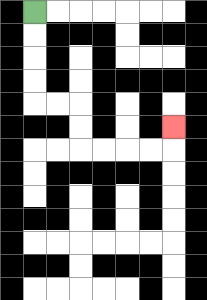{'start': '[1, 0]', 'end': '[7, 5]', 'path_directions': 'D,D,D,D,R,R,D,D,R,R,R,R,U', 'path_coordinates': '[[1, 0], [1, 1], [1, 2], [1, 3], [1, 4], [2, 4], [3, 4], [3, 5], [3, 6], [4, 6], [5, 6], [6, 6], [7, 6], [7, 5]]'}